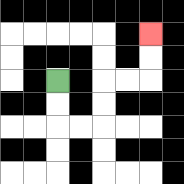{'start': '[2, 3]', 'end': '[6, 1]', 'path_directions': 'D,D,R,R,U,U,R,R,U,U', 'path_coordinates': '[[2, 3], [2, 4], [2, 5], [3, 5], [4, 5], [4, 4], [4, 3], [5, 3], [6, 3], [6, 2], [6, 1]]'}